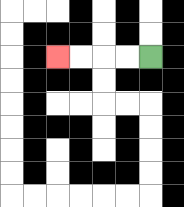{'start': '[6, 2]', 'end': '[2, 2]', 'path_directions': 'L,L,L,L', 'path_coordinates': '[[6, 2], [5, 2], [4, 2], [3, 2], [2, 2]]'}